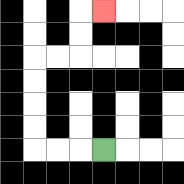{'start': '[4, 6]', 'end': '[4, 0]', 'path_directions': 'L,L,L,U,U,U,U,R,R,U,U,R', 'path_coordinates': '[[4, 6], [3, 6], [2, 6], [1, 6], [1, 5], [1, 4], [1, 3], [1, 2], [2, 2], [3, 2], [3, 1], [3, 0], [4, 0]]'}